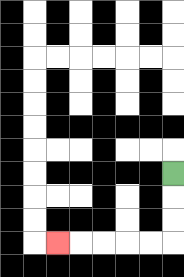{'start': '[7, 7]', 'end': '[2, 10]', 'path_directions': 'D,D,D,L,L,L,L,L', 'path_coordinates': '[[7, 7], [7, 8], [7, 9], [7, 10], [6, 10], [5, 10], [4, 10], [3, 10], [2, 10]]'}